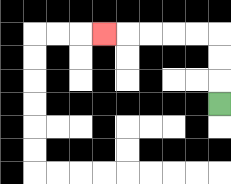{'start': '[9, 4]', 'end': '[4, 1]', 'path_directions': 'U,U,U,L,L,L,L,L', 'path_coordinates': '[[9, 4], [9, 3], [9, 2], [9, 1], [8, 1], [7, 1], [6, 1], [5, 1], [4, 1]]'}